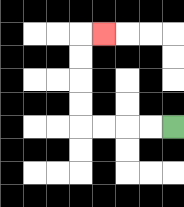{'start': '[7, 5]', 'end': '[4, 1]', 'path_directions': 'L,L,L,L,U,U,U,U,R', 'path_coordinates': '[[7, 5], [6, 5], [5, 5], [4, 5], [3, 5], [3, 4], [3, 3], [3, 2], [3, 1], [4, 1]]'}